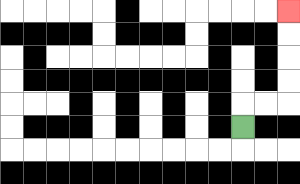{'start': '[10, 5]', 'end': '[12, 0]', 'path_directions': 'U,R,R,U,U,U,U', 'path_coordinates': '[[10, 5], [10, 4], [11, 4], [12, 4], [12, 3], [12, 2], [12, 1], [12, 0]]'}